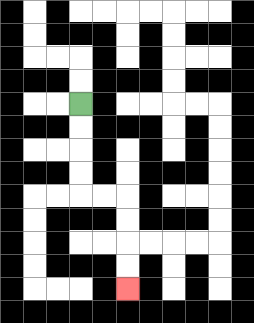{'start': '[3, 4]', 'end': '[5, 12]', 'path_directions': 'D,D,D,D,R,R,D,D,D,D', 'path_coordinates': '[[3, 4], [3, 5], [3, 6], [3, 7], [3, 8], [4, 8], [5, 8], [5, 9], [5, 10], [5, 11], [5, 12]]'}